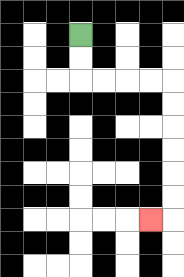{'start': '[3, 1]', 'end': '[6, 9]', 'path_directions': 'D,D,R,R,R,R,D,D,D,D,D,D,L', 'path_coordinates': '[[3, 1], [3, 2], [3, 3], [4, 3], [5, 3], [6, 3], [7, 3], [7, 4], [7, 5], [7, 6], [7, 7], [7, 8], [7, 9], [6, 9]]'}